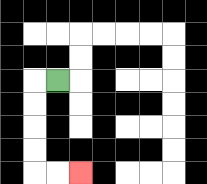{'start': '[2, 3]', 'end': '[3, 7]', 'path_directions': 'L,D,D,D,D,R,R', 'path_coordinates': '[[2, 3], [1, 3], [1, 4], [1, 5], [1, 6], [1, 7], [2, 7], [3, 7]]'}